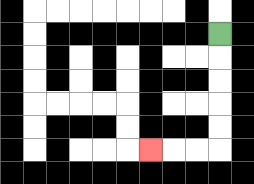{'start': '[9, 1]', 'end': '[6, 6]', 'path_directions': 'D,D,D,D,D,L,L,L', 'path_coordinates': '[[9, 1], [9, 2], [9, 3], [9, 4], [9, 5], [9, 6], [8, 6], [7, 6], [6, 6]]'}